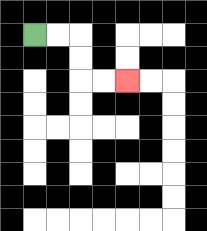{'start': '[1, 1]', 'end': '[5, 3]', 'path_directions': 'R,R,D,D,R,R', 'path_coordinates': '[[1, 1], [2, 1], [3, 1], [3, 2], [3, 3], [4, 3], [5, 3]]'}